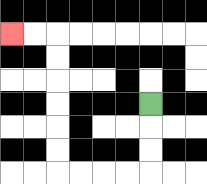{'start': '[6, 4]', 'end': '[0, 1]', 'path_directions': 'D,D,D,L,L,L,L,U,U,U,U,U,U,L,L', 'path_coordinates': '[[6, 4], [6, 5], [6, 6], [6, 7], [5, 7], [4, 7], [3, 7], [2, 7], [2, 6], [2, 5], [2, 4], [2, 3], [2, 2], [2, 1], [1, 1], [0, 1]]'}